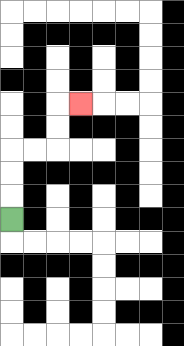{'start': '[0, 9]', 'end': '[3, 4]', 'path_directions': 'U,U,U,R,R,U,U,R', 'path_coordinates': '[[0, 9], [0, 8], [0, 7], [0, 6], [1, 6], [2, 6], [2, 5], [2, 4], [3, 4]]'}